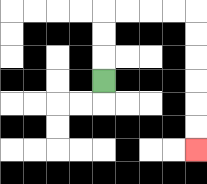{'start': '[4, 3]', 'end': '[8, 6]', 'path_directions': 'U,U,U,R,R,R,R,D,D,D,D,D,D', 'path_coordinates': '[[4, 3], [4, 2], [4, 1], [4, 0], [5, 0], [6, 0], [7, 0], [8, 0], [8, 1], [8, 2], [8, 3], [8, 4], [8, 5], [8, 6]]'}